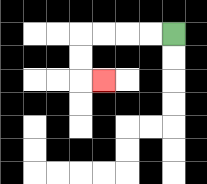{'start': '[7, 1]', 'end': '[4, 3]', 'path_directions': 'L,L,L,L,D,D,R', 'path_coordinates': '[[7, 1], [6, 1], [5, 1], [4, 1], [3, 1], [3, 2], [3, 3], [4, 3]]'}